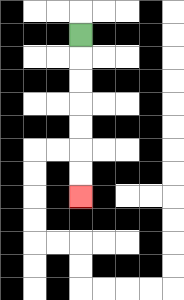{'start': '[3, 1]', 'end': '[3, 8]', 'path_directions': 'D,D,D,D,D,D,D', 'path_coordinates': '[[3, 1], [3, 2], [3, 3], [3, 4], [3, 5], [3, 6], [3, 7], [3, 8]]'}